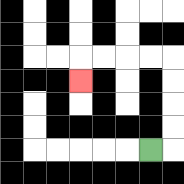{'start': '[6, 6]', 'end': '[3, 3]', 'path_directions': 'R,U,U,U,U,L,L,L,L,D', 'path_coordinates': '[[6, 6], [7, 6], [7, 5], [7, 4], [7, 3], [7, 2], [6, 2], [5, 2], [4, 2], [3, 2], [3, 3]]'}